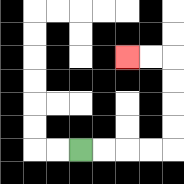{'start': '[3, 6]', 'end': '[5, 2]', 'path_directions': 'R,R,R,R,U,U,U,U,L,L', 'path_coordinates': '[[3, 6], [4, 6], [5, 6], [6, 6], [7, 6], [7, 5], [7, 4], [7, 3], [7, 2], [6, 2], [5, 2]]'}